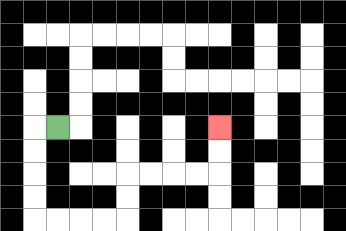{'start': '[2, 5]', 'end': '[9, 5]', 'path_directions': 'L,D,D,D,D,R,R,R,R,U,U,R,R,R,R,U,U', 'path_coordinates': '[[2, 5], [1, 5], [1, 6], [1, 7], [1, 8], [1, 9], [2, 9], [3, 9], [4, 9], [5, 9], [5, 8], [5, 7], [6, 7], [7, 7], [8, 7], [9, 7], [9, 6], [9, 5]]'}